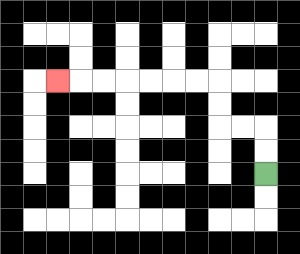{'start': '[11, 7]', 'end': '[2, 3]', 'path_directions': 'U,U,L,L,U,U,L,L,L,L,L,L,L', 'path_coordinates': '[[11, 7], [11, 6], [11, 5], [10, 5], [9, 5], [9, 4], [9, 3], [8, 3], [7, 3], [6, 3], [5, 3], [4, 3], [3, 3], [2, 3]]'}